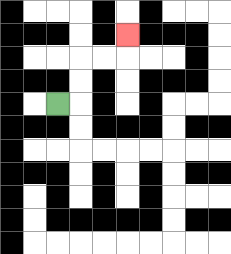{'start': '[2, 4]', 'end': '[5, 1]', 'path_directions': 'R,U,U,R,R,U', 'path_coordinates': '[[2, 4], [3, 4], [3, 3], [3, 2], [4, 2], [5, 2], [5, 1]]'}